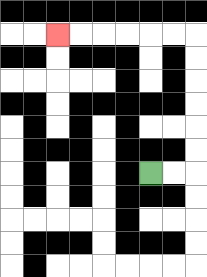{'start': '[6, 7]', 'end': '[2, 1]', 'path_directions': 'R,R,U,U,U,U,U,U,L,L,L,L,L,L', 'path_coordinates': '[[6, 7], [7, 7], [8, 7], [8, 6], [8, 5], [8, 4], [8, 3], [8, 2], [8, 1], [7, 1], [6, 1], [5, 1], [4, 1], [3, 1], [2, 1]]'}